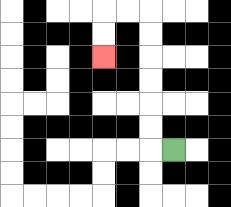{'start': '[7, 6]', 'end': '[4, 2]', 'path_directions': 'L,U,U,U,U,U,U,L,L,D,D', 'path_coordinates': '[[7, 6], [6, 6], [6, 5], [6, 4], [6, 3], [6, 2], [6, 1], [6, 0], [5, 0], [4, 0], [4, 1], [4, 2]]'}